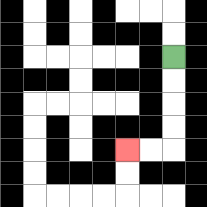{'start': '[7, 2]', 'end': '[5, 6]', 'path_directions': 'D,D,D,D,L,L', 'path_coordinates': '[[7, 2], [7, 3], [7, 4], [7, 5], [7, 6], [6, 6], [5, 6]]'}